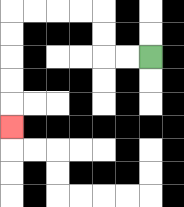{'start': '[6, 2]', 'end': '[0, 5]', 'path_directions': 'L,L,U,U,L,L,L,L,D,D,D,D,D', 'path_coordinates': '[[6, 2], [5, 2], [4, 2], [4, 1], [4, 0], [3, 0], [2, 0], [1, 0], [0, 0], [0, 1], [0, 2], [0, 3], [0, 4], [0, 5]]'}